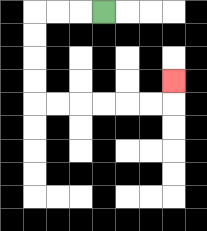{'start': '[4, 0]', 'end': '[7, 3]', 'path_directions': 'L,L,L,D,D,D,D,R,R,R,R,R,R,U', 'path_coordinates': '[[4, 0], [3, 0], [2, 0], [1, 0], [1, 1], [1, 2], [1, 3], [1, 4], [2, 4], [3, 4], [4, 4], [5, 4], [6, 4], [7, 4], [7, 3]]'}